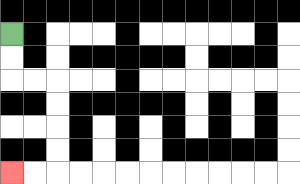{'start': '[0, 1]', 'end': '[0, 7]', 'path_directions': 'D,D,R,R,D,D,D,D,L,L', 'path_coordinates': '[[0, 1], [0, 2], [0, 3], [1, 3], [2, 3], [2, 4], [2, 5], [2, 6], [2, 7], [1, 7], [0, 7]]'}